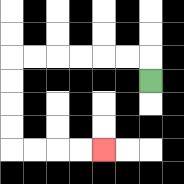{'start': '[6, 3]', 'end': '[4, 6]', 'path_directions': 'U,L,L,L,L,L,L,D,D,D,D,R,R,R,R', 'path_coordinates': '[[6, 3], [6, 2], [5, 2], [4, 2], [3, 2], [2, 2], [1, 2], [0, 2], [0, 3], [0, 4], [0, 5], [0, 6], [1, 6], [2, 6], [3, 6], [4, 6]]'}